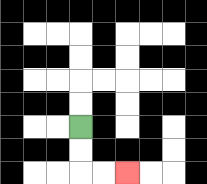{'start': '[3, 5]', 'end': '[5, 7]', 'path_directions': 'D,D,R,R', 'path_coordinates': '[[3, 5], [3, 6], [3, 7], [4, 7], [5, 7]]'}